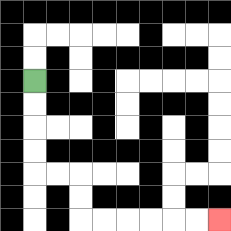{'start': '[1, 3]', 'end': '[9, 9]', 'path_directions': 'D,D,D,D,R,R,D,D,R,R,R,R,R,R', 'path_coordinates': '[[1, 3], [1, 4], [1, 5], [1, 6], [1, 7], [2, 7], [3, 7], [3, 8], [3, 9], [4, 9], [5, 9], [6, 9], [7, 9], [8, 9], [9, 9]]'}